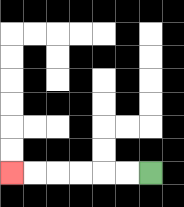{'start': '[6, 7]', 'end': '[0, 7]', 'path_directions': 'L,L,L,L,L,L', 'path_coordinates': '[[6, 7], [5, 7], [4, 7], [3, 7], [2, 7], [1, 7], [0, 7]]'}